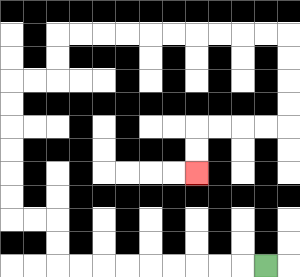{'start': '[11, 11]', 'end': '[8, 7]', 'path_directions': 'L,L,L,L,L,L,L,L,L,U,U,L,L,U,U,U,U,U,U,R,R,U,U,R,R,R,R,R,R,R,R,R,R,D,D,D,D,L,L,L,L,D,D', 'path_coordinates': '[[11, 11], [10, 11], [9, 11], [8, 11], [7, 11], [6, 11], [5, 11], [4, 11], [3, 11], [2, 11], [2, 10], [2, 9], [1, 9], [0, 9], [0, 8], [0, 7], [0, 6], [0, 5], [0, 4], [0, 3], [1, 3], [2, 3], [2, 2], [2, 1], [3, 1], [4, 1], [5, 1], [6, 1], [7, 1], [8, 1], [9, 1], [10, 1], [11, 1], [12, 1], [12, 2], [12, 3], [12, 4], [12, 5], [11, 5], [10, 5], [9, 5], [8, 5], [8, 6], [8, 7]]'}